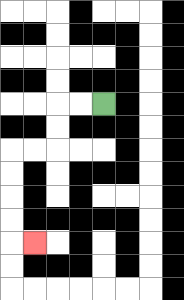{'start': '[4, 4]', 'end': '[1, 10]', 'path_directions': 'L,L,D,D,L,L,D,D,D,D,R', 'path_coordinates': '[[4, 4], [3, 4], [2, 4], [2, 5], [2, 6], [1, 6], [0, 6], [0, 7], [0, 8], [0, 9], [0, 10], [1, 10]]'}